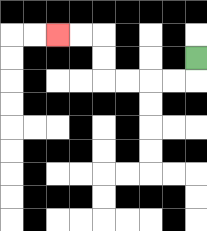{'start': '[8, 2]', 'end': '[2, 1]', 'path_directions': 'D,L,L,L,L,U,U,L,L', 'path_coordinates': '[[8, 2], [8, 3], [7, 3], [6, 3], [5, 3], [4, 3], [4, 2], [4, 1], [3, 1], [2, 1]]'}